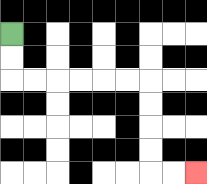{'start': '[0, 1]', 'end': '[8, 7]', 'path_directions': 'D,D,R,R,R,R,R,R,D,D,D,D,R,R', 'path_coordinates': '[[0, 1], [0, 2], [0, 3], [1, 3], [2, 3], [3, 3], [4, 3], [5, 3], [6, 3], [6, 4], [6, 5], [6, 6], [6, 7], [7, 7], [8, 7]]'}